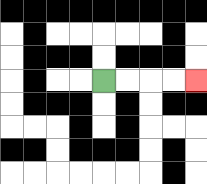{'start': '[4, 3]', 'end': '[8, 3]', 'path_directions': 'R,R,R,R', 'path_coordinates': '[[4, 3], [5, 3], [6, 3], [7, 3], [8, 3]]'}